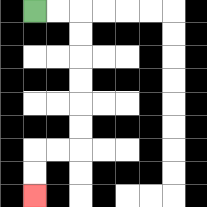{'start': '[1, 0]', 'end': '[1, 8]', 'path_directions': 'R,R,D,D,D,D,D,D,L,L,D,D', 'path_coordinates': '[[1, 0], [2, 0], [3, 0], [3, 1], [3, 2], [3, 3], [3, 4], [3, 5], [3, 6], [2, 6], [1, 6], [1, 7], [1, 8]]'}